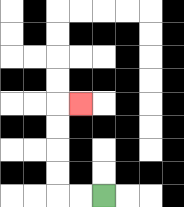{'start': '[4, 8]', 'end': '[3, 4]', 'path_directions': 'L,L,U,U,U,U,R', 'path_coordinates': '[[4, 8], [3, 8], [2, 8], [2, 7], [2, 6], [2, 5], [2, 4], [3, 4]]'}